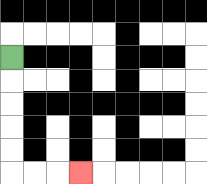{'start': '[0, 2]', 'end': '[3, 7]', 'path_directions': 'D,D,D,D,D,R,R,R', 'path_coordinates': '[[0, 2], [0, 3], [0, 4], [0, 5], [0, 6], [0, 7], [1, 7], [2, 7], [3, 7]]'}